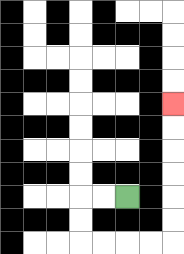{'start': '[5, 8]', 'end': '[7, 4]', 'path_directions': 'L,L,D,D,R,R,R,R,U,U,U,U,U,U', 'path_coordinates': '[[5, 8], [4, 8], [3, 8], [3, 9], [3, 10], [4, 10], [5, 10], [6, 10], [7, 10], [7, 9], [7, 8], [7, 7], [7, 6], [7, 5], [7, 4]]'}